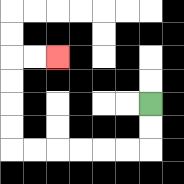{'start': '[6, 4]', 'end': '[2, 2]', 'path_directions': 'D,D,L,L,L,L,L,L,U,U,U,U,R,R', 'path_coordinates': '[[6, 4], [6, 5], [6, 6], [5, 6], [4, 6], [3, 6], [2, 6], [1, 6], [0, 6], [0, 5], [0, 4], [0, 3], [0, 2], [1, 2], [2, 2]]'}